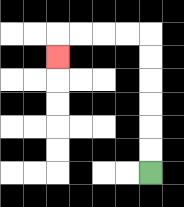{'start': '[6, 7]', 'end': '[2, 2]', 'path_directions': 'U,U,U,U,U,U,L,L,L,L,D', 'path_coordinates': '[[6, 7], [6, 6], [6, 5], [6, 4], [6, 3], [6, 2], [6, 1], [5, 1], [4, 1], [3, 1], [2, 1], [2, 2]]'}